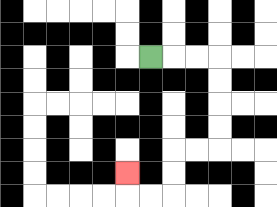{'start': '[6, 2]', 'end': '[5, 7]', 'path_directions': 'R,R,R,D,D,D,D,L,L,D,D,L,L,U', 'path_coordinates': '[[6, 2], [7, 2], [8, 2], [9, 2], [9, 3], [9, 4], [9, 5], [9, 6], [8, 6], [7, 6], [7, 7], [7, 8], [6, 8], [5, 8], [5, 7]]'}